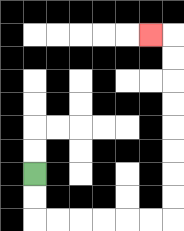{'start': '[1, 7]', 'end': '[6, 1]', 'path_directions': 'D,D,R,R,R,R,R,R,U,U,U,U,U,U,U,U,L', 'path_coordinates': '[[1, 7], [1, 8], [1, 9], [2, 9], [3, 9], [4, 9], [5, 9], [6, 9], [7, 9], [7, 8], [7, 7], [7, 6], [7, 5], [7, 4], [7, 3], [7, 2], [7, 1], [6, 1]]'}